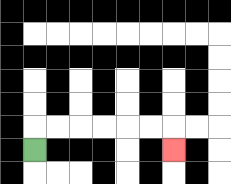{'start': '[1, 6]', 'end': '[7, 6]', 'path_directions': 'U,R,R,R,R,R,R,D', 'path_coordinates': '[[1, 6], [1, 5], [2, 5], [3, 5], [4, 5], [5, 5], [6, 5], [7, 5], [7, 6]]'}